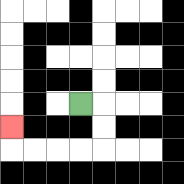{'start': '[3, 4]', 'end': '[0, 5]', 'path_directions': 'R,D,D,L,L,L,L,U', 'path_coordinates': '[[3, 4], [4, 4], [4, 5], [4, 6], [3, 6], [2, 6], [1, 6], [0, 6], [0, 5]]'}